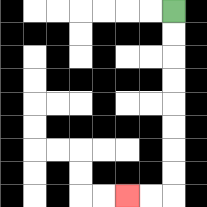{'start': '[7, 0]', 'end': '[5, 8]', 'path_directions': 'D,D,D,D,D,D,D,D,L,L', 'path_coordinates': '[[7, 0], [7, 1], [7, 2], [7, 3], [7, 4], [7, 5], [7, 6], [7, 7], [7, 8], [6, 8], [5, 8]]'}